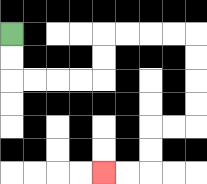{'start': '[0, 1]', 'end': '[4, 7]', 'path_directions': 'D,D,R,R,R,R,U,U,R,R,R,R,D,D,D,D,L,L,D,D,L,L', 'path_coordinates': '[[0, 1], [0, 2], [0, 3], [1, 3], [2, 3], [3, 3], [4, 3], [4, 2], [4, 1], [5, 1], [6, 1], [7, 1], [8, 1], [8, 2], [8, 3], [8, 4], [8, 5], [7, 5], [6, 5], [6, 6], [6, 7], [5, 7], [4, 7]]'}